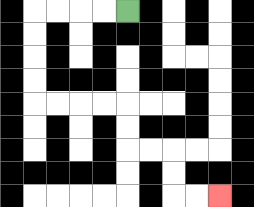{'start': '[5, 0]', 'end': '[9, 8]', 'path_directions': 'L,L,L,L,D,D,D,D,R,R,R,R,D,D,R,R,D,D,R,R', 'path_coordinates': '[[5, 0], [4, 0], [3, 0], [2, 0], [1, 0], [1, 1], [1, 2], [1, 3], [1, 4], [2, 4], [3, 4], [4, 4], [5, 4], [5, 5], [5, 6], [6, 6], [7, 6], [7, 7], [7, 8], [8, 8], [9, 8]]'}